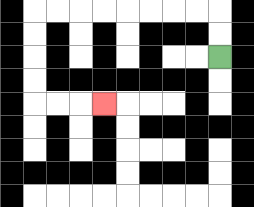{'start': '[9, 2]', 'end': '[4, 4]', 'path_directions': 'U,U,L,L,L,L,L,L,L,L,D,D,D,D,R,R,R', 'path_coordinates': '[[9, 2], [9, 1], [9, 0], [8, 0], [7, 0], [6, 0], [5, 0], [4, 0], [3, 0], [2, 0], [1, 0], [1, 1], [1, 2], [1, 3], [1, 4], [2, 4], [3, 4], [4, 4]]'}